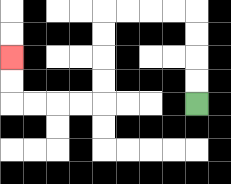{'start': '[8, 4]', 'end': '[0, 2]', 'path_directions': 'U,U,U,U,L,L,L,L,D,D,D,D,L,L,L,L,U,U', 'path_coordinates': '[[8, 4], [8, 3], [8, 2], [8, 1], [8, 0], [7, 0], [6, 0], [5, 0], [4, 0], [4, 1], [4, 2], [4, 3], [4, 4], [3, 4], [2, 4], [1, 4], [0, 4], [0, 3], [0, 2]]'}